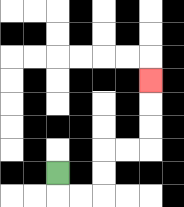{'start': '[2, 7]', 'end': '[6, 3]', 'path_directions': 'D,R,R,U,U,R,R,U,U,U', 'path_coordinates': '[[2, 7], [2, 8], [3, 8], [4, 8], [4, 7], [4, 6], [5, 6], [6, 6], [6, 5], [6, 4], [6, 3]]'}